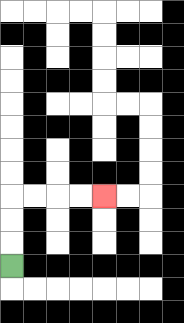{'start': '[0, 11]', 'end': '[4, 8]', 'path_directions': 'U,U,U,R,R,R,R', 'path_coordinates': '[[0, 11], [0, 10], [0, 9], [0, 8], [1, 8], [2, 8], [3, 8], [4, 8]]'}